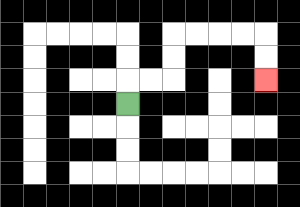{'start': '[5, 4]', 'end': '[11, 3]', 'path_directions': 'U,R,R,U,U,R,R,R,R,D,D', 'path_coordinates': '[[5, 4], [5, 3], [6, 3], [7, 3], [7, 2], [7, 1], [8, 1], [9, 1], [10, 1], [11, 1], [11, 2], [11, 3]]'}